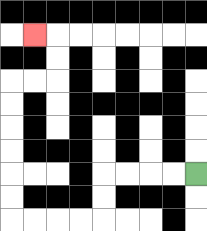{'start': '[8, 7]', 'end': '[1, 1]', 'path_directions': 'L,L,L,L,D,D,L,L,L,L,U,U,U,U,U,U,R,R,U,U,L', 'path_coordinates': '[[8, 7], [7, 7], [6, 7], [5, 7], [4, 7], [4, 8], [4, 9], [3, 9], [2, 9], [1, 9], [0, 9], [0, 8], [0, 7], [0, 6], [0, 5], [0, 4], [0, 3], [1, 3], [2, 3], [2, 2], [2, 1], [1, 1]]'}